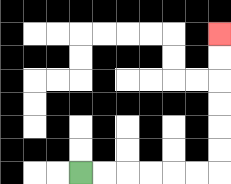{'start': '[3, 7]', 'end': '[9, 1]', 'path_directions': 'R,R,R,R,R,R,U,U,U,U,U,U', 'path_coordinates': '[[3, 7], [4, 7], [5, 7], [6, 7], [7, 7], [8, 7], [9, 7], [9, 6], [9, 5], [9, 4], [9, 3], [9, 2], [9, 1]]'}